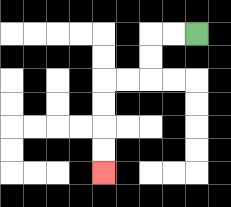{'start': '[8, 1]', 'end': '[4, 7]', 'path_directions': 'L,L,D,D,L,L,D,D,D,D', 'path_coordinates': '[[8, 1], [7, 1], [6, 1], [6, 2], [6, 3], [5, 3], [4, 3], [4, 4], [4, 5], [4, 6], [4, 7]]'}